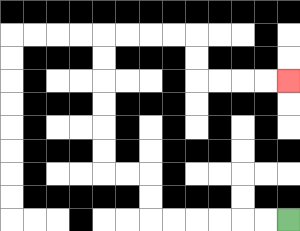{'start': '[12, 9]', 'end': '[12, 3]', 'path_directions': 'L,L,L,L,L,L,U,U,L,L,U,U,U,U,U,U,R,R,R,R,D,D,R,R,R,R', 'path_coordinates': '[[12, 9], [11, 9], [10, 9], [9, 9], [8, 9], [7, 9], [6, 9], [6, 8], [6, 7], [5, 7], [4, 7], [4, 6], [4, 5], [4, 4], [4, 3], [4, 2], [4, 1], [5, 1], [6, 1], [7, 1], [8, 1], [8, 2], [8, 3], [9, 3], [10, 3], [11, 3], [12, 3]]'}